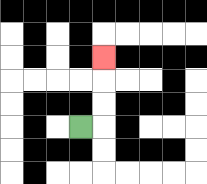{'start': '[3, 5]', 'end': '[4, 2]', 'path_directions': 'R,U,U,U', 'path_coordinates': '[[3, 5], [4, 5], [4, 4], [4, 3], [4, 2]]'}